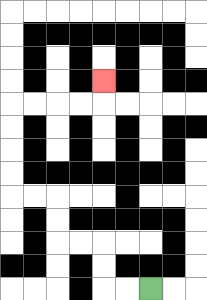{'start': '[6, 12]', 'end': '[4, 3]', 'path_directions': 'L,L,U,U,L,L,U,U,L,L,U,U,U,U,R,R,R,R,U', 'path_coordinates': '[[6, 12], [5, 12], [4, 12], [4, 11], [4, 10], [3, 10], [2, 10], [2, 9], [2, 8], [1, 8], [0, 8], [0, 7], [0, 6], [0, 5], [0, 4], [1, 4], [2, 4], [3, 4], [4, 4], [4, 3]]'}